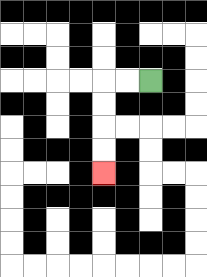{'start': '[6, 3]', 'end': '[4, 7]', 'path_directions': 'L,L,D,D,D,D', 'path_coordinates': '[[6, 3], [5, 3], [4, 3], [4, 4], [4, 5], [4, 6], [4, 7]]'}